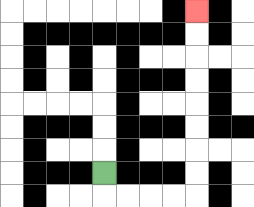{'start': '[4, 7]', 'end': '[8, 0]', 'path_directions': 'D,R,R,R,R,U,U,U,U,U,U,U,U', 'path_coordinates': '[[4, 7], [4, 8], [5, 8], [6, 8], [7, 8], [8, 8], [8, 7], [8, 6], [8, 5], [8, 4], [8, 3], [8, 2], [8, 1], [8, 0]]'}